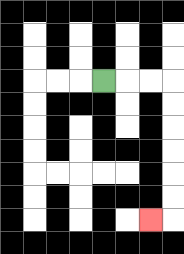{'start': '[4, 3]', 'end': '[6, 9]', 'path_directions': 'R,R,R,D,D,D,D,D,D,L', 'path_coordinates': '[[4, 3], [5, 3], [6, 3], [7, 3], [7, 4], [7, 5], [7, 6], [7, 7], [7, 8], [7, 9], [6, 9]]'}